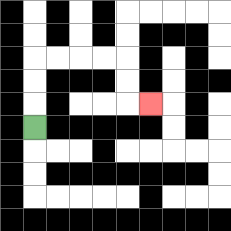{'start': '[1, 5]', 'end': '[6, 4]', 'path_directions': 'U,U,U,R,R,R,R,D,D,R', 'path_coordinates': '[[1, 5], [1, 4], [1, 3], [1, 2], [2, 2], [3, 2], [4, 2], [5, 2], [5, 3], [5, 4], [6, 4]]'}